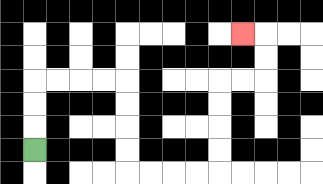{'start': '[1, 6]', 'end': '[10, 1]', 'path_directions': 'U,U,U,R,R,R,R,D,D,D,D,R,R,R,R,U,U,U,U,R,R,U,U,L', 'path_coordinates': '[[1, 6], [1, 5], [1, 4], [1, 3], [2, 3], [3, 3], [4, 3], [5, 3], [5, 4], [5, 5], [5, 6], [5, 7], [6, 7], [7, 7], [8, 7], [9, 7], [9, 6], [9, 5], [9, 4], [9, 3], [10, 3], [11, 3], [11, 2], [11, 1], [10, 1]]'}